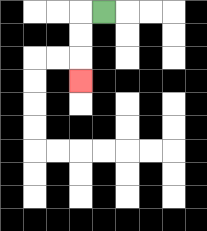{'start': '[4, 0]', 'end': '[3, 3]', 'path_directions': 'L,D,D,D', 'path_coordinates': '[[4, 0], [3, 0], [3, 1], [3, 2], [3, 3]]'}